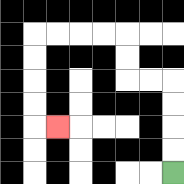{'start': '[7, 7]', 'end': '[2, 5]', 'path_directions': 'U,U,U,U,L,L,U,U,L,L,L,L,D,D,D,D,R', 'path_coordinates': '[[7, 7], [7, 6], [7, 5], [7, 4], [7, 3], [6, 3], [5, 3], [5, 2], [5, 1], [4, 1], [3, 1], [2, 1], [1, 1], [1, 2], [1, 3], [1, 4], [1, 5], [2, 5]]'}